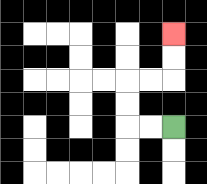{'start': '[7, 5]', 'end': '[7, 1]', 'path_directions': 'L,L,U,U,R,R,U,U', 'path_coordinates': '[[7, 5], [6, 5], [5, 5], [5, 4], [5, 3], [6, 3], [7, 3], [7, 2], [7, 1]]'}